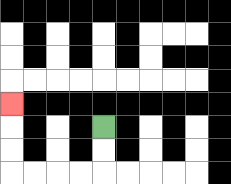{'start': '[4, 5]', 'end': '[0, 4]', 'path_directions': 'D,D,L,L,L,L,U,U,U', 'path_coordinates': '[[4, 5], [4, 6], [4, 7], [3, 7], [2, 7], [1, 7], [0, 7], [0, 6], [0, 5], [0, 4]]'}